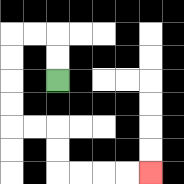{'start': '[2, 3]', 'end': '[6, 7]', 'path_directions': 'U,U,L,L,D,D,D,D,R,R,D,D,R,R,R,R', 'path_coordinates': '[[2, 3], [2, 2], [2, 1], [1, 1], [0, 1], [0, 2], [0, 3], [0, 4], [0, 5], [1, 5], [2, 5], [2, 6], [2, 7], [3, 7], [4, 7], [5, 7], [6, 7]]'}